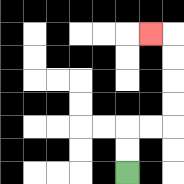{'start': '[5, 7]', 'end': '[6, 1]', 'path_directions': 'U,U,R,R,U,U,U,U,L', 'path_coordinates': '[[5, 7], [5, 6], [5, 5], [6, 5], [7, 5], [7, 4], [7, 3], [7, 2], [7, 1], [6, 1]]'}